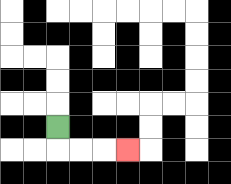{'start': '[2, 5]', 'end': '[5, 6]', 'path_directions': 'D,R,R,R', 'path_coordinates': '[[2, 5], [2, 6], [3, 6], [4, 6], [5, 6]]'}